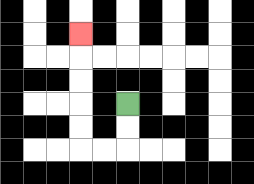{'start': '[5, 4]', 'end': '[3, 1]', 'path_directions': 'D,D,L,L,U,U,U,U,U', 'path_coordinates': '[[5, 4], [5, 5], [5, 6], [4, 6], [3, 6], [3, 5], [3, 4], [3, 3], [3, 2], [3, 1]]'}